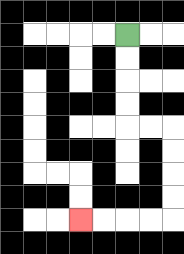{'start': '[5, 1]', 'end': '[3, 9]', 'path_directions': 'D,D,D,D,R,R,D,D,D,D,L,L,L,L', 'path_coordinates': '[[5, 1], [5, 2], [5, 3], [5, 4], [5, 5], [6, 5], [7, 5], [7, 6], [7, 7], [7, 8], [7, 9], [6, 9], [5, 9], [4, 9], [3, 9]]'}